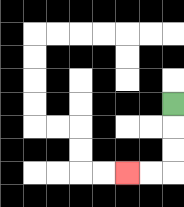{'start': '[7, 4]', 'end': '[5, 7]', 'path_directions': 'D,D,D,L,L', 'path_coordinates': '[[7, 4], [7, 5], [7, 6], [7, 7], [6, 7], [5, 7]]'}